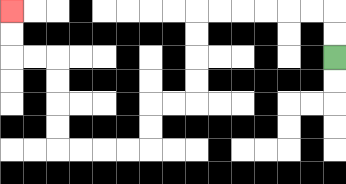{'start': '[14, 2]', 'end': '[0, 0]', 'path_directions': 'U,U,L,L,L,L,L,L,D,D,D,D,L,L,D,D,L,L,L,L,U,U,U,U,L,L,U,U', 'path_coordinates': '[[14, 2], [14, 1], [14, 0], [13, 0], [12, 0], [11, 0], [10, 0], [9, 0], [8, 0], [8, 1], [8, 2], [8, 3], [8, 4], [7, 4], [6, 4], [6, 5], [6, 6], [5, 6], [4, 6], [3, 6], [2, 6], [2, 5], [2, 4], [2, 3], [2, 2], [1, 2], [0, 2], [0, 1], [0, 0]]'}